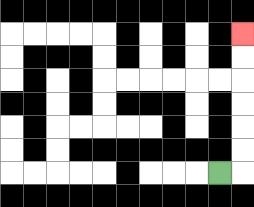{'start': '[9, 7]', 'end': '[10, 1]', 'path_directions': 'R,U,U,U,U,U,U', 'path_coordinates': '[[9, 7], [10, 7], [10, 6], [10, 5], [10, 4], [10, 3], [10, 2], [10, 1]]'}